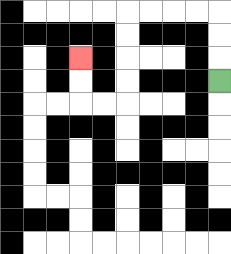{'start': '[9, 3]', 'end': '[3, 2]', 'path_directions': 'U,U,U,L,L,L,L,D,D,D,D,L,L,U,U', 'path_coordinates': '[[9, 3], [9, 2], [9, 1], [9, 0], [8, 0], [7, 0], [6, 0], [5, 0], [5, 1], [5, 2], [5, 3], [5, 4], [4, 4], [3, 4], [3, 3], [3, 2]]'}